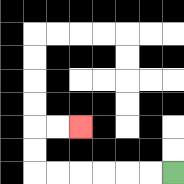{'start': '[7, 7]', 'end': '[3, 5]', 'path_directions': 'L,L,L,L,L,L,U,U,R,R', 'path_coordinates': '[[7, 7], [6, 7], [5, 7], [4, 7], [3, 7], [2, 7], [1, 7], [1, 6], [1, 5], [2, 5], [3, 5]]'}